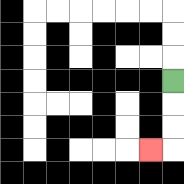{'start': '[7, 3]', 'end': '[6, 6]', 'path_directions': 'D,D,D,L', 'path_coordinates': '[[7, 3], [7, 4], [7, 5], [7, 6], [6, 6]]'}